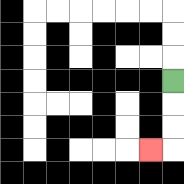{'start': '[7, 3]', 'end': '[6, 6]', 'path_directions': 'D,D,D,L', 'path_coordinates': '[[7, 3], [7, 4], [7, 5], [7, 6], [6, 6]]'}